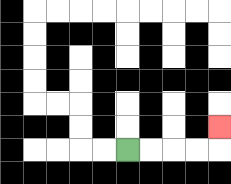{'start': '[5, 6]', 'end': '[9, 5]', 'path_directions': 'R,R,R,R,U', 'path_coordinates': '[[5, 6], [6, 6], [7, 6], [8, 6], [9, 6], [9, 5]]'}